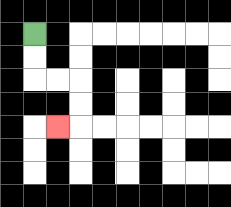{'start': '[1, 1]', 'end': '[2, 5]', 'path_directions': 'D,D,R,R,D,D,L', 'path_coordinates': '[[1, 1], [1, 2], [1, 3], [2, 3], [3, 3], [3, 4], [3, 5], [2, 5]]'}